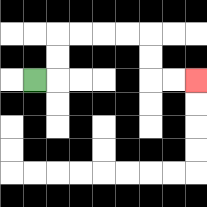{'start': '[1, 3]', 'end': '[8, 3]', 'path_directions': 'R,U,U,R,R,R,R,D,D,R,R', 'path_coordinates': '[[1, 3], [2, 3], [2, 2], [2, 1], [3, 1], [4, 1], [5, 1], [6, 1], [6, 2], [6, 3], [7, 3], [8, 3]]'}